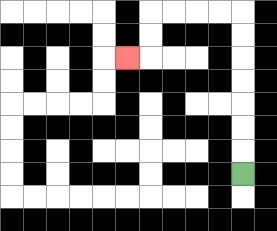{'start': '[10, 7]', 'end': '[5, 2]', 'path_directions': 'U,U,U,U,U,U,U,L,L,L,L,D,D,L', 'path_coordinates': '[[10, 7], [10, 6], [10, 5], [10, 4], [10, 3], [10, 2], [10, 1], [10, 0], [9, 0], [8, 0], [7, 0], [6, 0], [6, 1], [6, 2], [5, 2]]'}